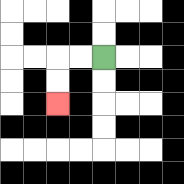{'start': '[4, 2]', 'end': '[2, 4]', 'path_directions': 'L,L,D,D', 'path_coordinates': '[[4, 2], [3, 2], [2, 2], [2, 3], [2, 4]]'}